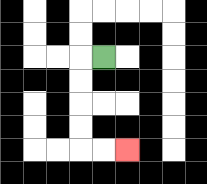{'start': '[4, 2]', 'end': '[5, 6]', 'path_directions': 'L,D,D,D,D,R,R', 'path_coordinates': '[[4, 2], [3, 2], [3, 3], [3, 4], [3, 5], [3, 6], [4, 6], [5, 6]]'}